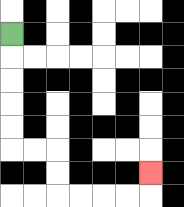{'start': '[0, 1]', 'end': '[6, 7]', 'path_directions': 'D,D,D,D,D,R,R,D,D,R,R,R,R,U', 'path_coordinates': '[[0, 1], [0, 2], [0, 3], [0, 4], [0, 5], [0, 6], [1, 6], [2, 6], [2, 7], [2, 8], [3, 8], [4, 8], [5, 8], [6, 8], [6, 7]]'}